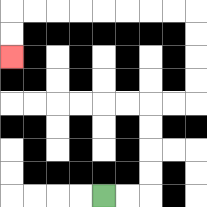{'start': '[4, 8]', 'end': '[0, 2]', 'path_directions': 'R,R,U,U,U,U,R,R,U,U,U,U,L,L,L,L,L,L,L,L,D,D', 'path_coordinates': '[[4, 8], [5, 8], [6, 8], [6, 7], [6, 6], [6, 5], [6, 4], [7, 4], [8, 4], [8, 3], [8, 2], [8, 1], [8, 0], [7, 0], [6, 0], [5, 0], [4, 0], [3, 0], [2, 0], [1, 0], [0, 0], [0, 1], [0, 2]]'}